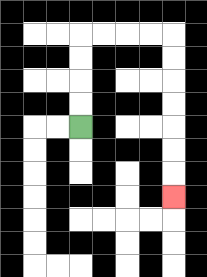{'start': '[3, 5]', 'end': '[7, 8]', 'path_directions': 'U,U,U,U,R,R,R,R,D,D,D,D,D,D,D', 'path_coordinates': '[[3, 5], [3, 4], [3, 3], [3, 2], [3, 1], [4, 1], [5, 1], [6, 1], [7, 1], [7, 2], [7, 3], [7, 4], [7, 5], [7, 6], [7, 7], [7, 8]]'}